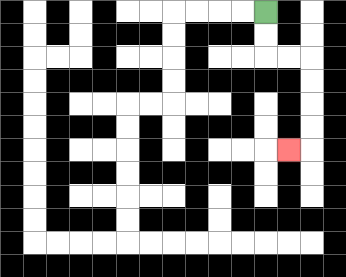{'start': '[11, 0]', 'end': '[12, 6]', 'path_directions': 'D,D,R,R,D,D,D,D,L', 'path_coordinates': '[[11, 0], [11, 1], [11, 2], [12, 2], [13, 2], [13, 3], [13, 4], [13, 5], [13, 6], [12, 6]]'}